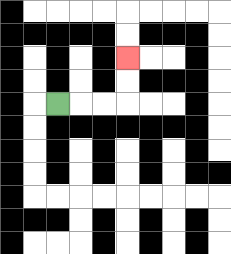{'start': '[2, 4]', 'end': '[5, 2]', 'path_directions': 'R,R,R,U,U', 'path_coordinates': '[[2, 4], [3, 4], [4, 4], [5, 4], [5, 3], [5, 2]]'}